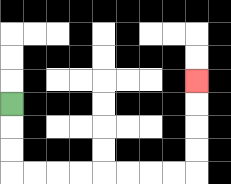{'start': '[0, 4]', 'end': '[8, 3]', 'path_directions': 'D,D,D,R,R,R,R,R,R,R,R,U,U,U,U', 'path_coordinates': '[[0, 4], [0, 5], [0, 6], [0, 7], [1, 7], [2, 7], [3, 7], [4, 7], [5, 7], [6, 7], [7, 7], [8, 7], [8, 6], [8, 5], [8, 4], [8, 3]]'}